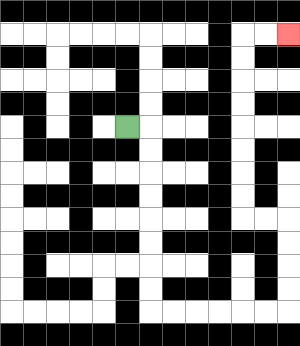{'start': '[5, 5]', 'end': '[12, 1]', 'path_directions': 'R,D,D,D,D,D,D,D,D,R,R,R,R,R,R,U,U,U,U,L,L,U,U,U,U,U,U,U,U,R,R', 'path_coordinates': '[[5, 5], [6, 5], [6, 6], [6, 7], [6, 8], [6, 9], [6, 10], [6, 11], [6, 12], [6, 13], [7, 13], [8, 13], [9, 13], [10, 13], [11, 13], [12, 13], [12, 12], [12, 11], [12, 10], [12, 9], [11, 9], [10, 9], [10, 8], [10, 7], [10, 6], [10, 5], [10, 4], [10, 3], [10, 2], [10, 1], [11, 1], [12, 1]]'}